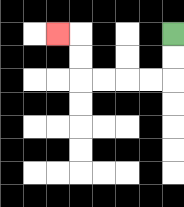{'start': '[7, 1]', 'end': '[2, 1]', 'path_directions': 'D,D,L,L,L,L,U,U,L', 'path_coordinates': '[[7, 1], [7, 2], [7, 3], [6, 3], [5, 3], [4, 3], [3, 3], [3, 2], [3, 1], [2, 1]]'}